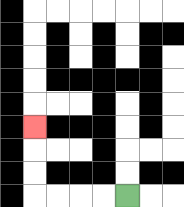{'start': '[5, 8]', 'end': '[1, 5]', 'path_directions': 'L,L,L,L,U,U,U', 'path_coordinates': '[[5, 8], [4, 8], [3, 8], [2, 8], [1, 8], [1, 7], [1, 6], [1, 5]]'}